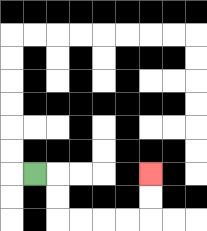{'start': '[1, 7]', 'end': '[6, 7]', 'path_directions': 'R,D,D,R,R,R,R,U,U', 'path_coordinates': '[[1, 7], [2, 7], [2, 8], [2, 9], [3, 9], [4, 9], [5, 9], [6, 9], [6, 8], [6, 7]]'}